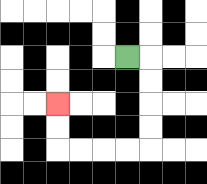{'start': '[5, 2]', 'end': '[2, 4]', 'path_directions': 'R,D,D,D,D,L,L,L,L,U,U', 'path_coordinates': '[[5, 2], [6, 2], [6, 3], [6, 4], [6, 5], [6, 6], [5, 6], [4, 6], [3, 6], [2, 6], [2, 5], [2, 4]]'}